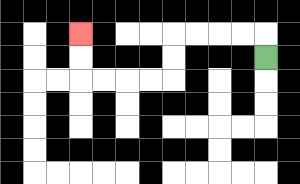{'start': '[11, 2]', 'end': '[3, 1]', 'path_directions': 'U,L,L,L,L,D,D,L,L,L,L,U,U', 'path_coordinates': '[[11, 2], [11, 1], [10, 1], [9, 1], [8, 1], [7, 1], [7, 2], [7, 3], [6, 3], [5, 3], [4, 3], [3, 3], [3, 2], [3, 1]]'}